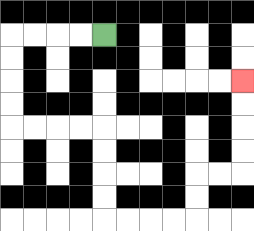{'start': '[4, 1]', 'end': '[10, 3]', 'path_directions': 'L,L,L,L,D,D,D,D,R,R,R,R,D,D,D,D,R,R,R,R,U,U,R,R,U,U,U,U', 'path_coordinates': '[[4, 1], [3, 1], [2, 1], [1, 1], [0, 1], [0, 2], [0, 3], [0, 4], [0, 5], [1, 5], [2, 5], [3, 5], [4, 5], [4, 6], [4, 7], [4, 8], [4, 9], [5, 9], [6, 9], [7, 9], [8, 9], [8, 8], [8, 7], [9, 7], [10, 7], [10, 6], [10, 5], [10, 4], [10, 3]]'}